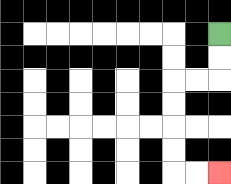{'start': '[9, 1]', 'end': '[9, 7]', 'path_directions': 'D,D,L,L,D,D,D,D,R,R', 'path_coordinates': '[[9, 1], [9, 2], [9, 3], [8, 3], [7, 3], [7, 4], [7, 5], [7, 6], [7, 7], [8, 7], [9, 7]]'}